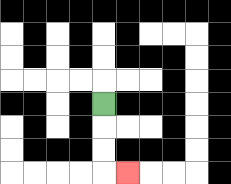{'start': '[4, 4]', 'end': '[5, 7]', 'path_directions': 'D,D,D,R', 'path_coordinates': '[[4, 4], [4, 5], [4, 6], [4, 7], [5, 7]]'}